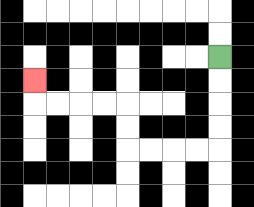{'start': '[9, 2]', 'end': '[1, 3]', 'path_directions': 'D,D,D,D,L,L,L,L,U,U,L,L,L,L,U', 'path_coordinates': '[[9, 2], [9, 3], [9, 4], [9, 5], [9, 6], [8, 6], [7, 6], [6, 6], [5, 6], [5, 5], [5, 4], [4, 4], [3, 4], [2, 4], [1, 4], [1, 3]]'}